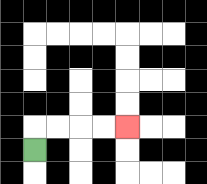{'start': '[1, 6]', 'end': '[5, 5]', 'path_directions': 'U,R,R,R,R', 'path_coordinates': '[[1, 6], [1, 5], [2, 5], [3, 5], [4, 5], [5, 5]]'}